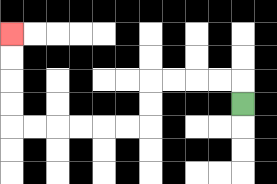{'start': '[10, 4]', 'end': '[0, 1]', 'path_directions': 'U,L,L,L,L,D,D,L,L,L,L,L,L,U,U,U,U', 'path_coordinates': '[[10, 4], [10, 3], [9, 3], [8, 3], [7, 3], [6, 3], [6, 4], [6, 5], [5, 5], [4, 5], [3, 5], [2, 5], [1, 5], [0, 5], [0, 4], [0, 3], [0, 2], [0, 1]]'}